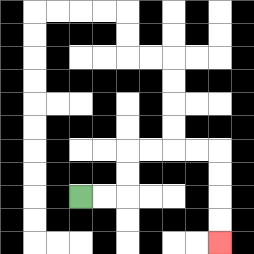{'start': '[3, 8]', 'end': '[9, 10]', 'path_directions': 'R,R,U,U,R,R,R,R,D,D,D,D', 'path_coordinates': '[[3, 8], [4, 8], [5, 8], [5, 7], [5, 6], [6, 6], [7, 6], [8, 6], [9, 6], [9, 7], [9, 8], [9, 9], [9, 10]]'}